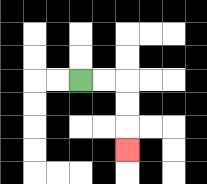{'start': '[3, 3]', 'end': '[5, 6]', 'path_directions': 'R,R,D,D,D', 'path_coordinates': '[[3, 3], [4, 3], [5, 3], [5, 4], [5, 5], [5, 6]]'}